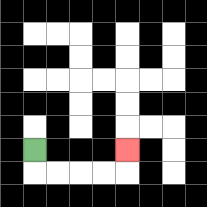{'start': '[1, 6]', 'end': '[5, 6]', 'path_directions': 'D,R,R,R,R,U', 'path_coordinates': '[[1, 6], [1, 7], [2, 7], [3, 7], [4, 7], [5, 7], [5, 6]]'}